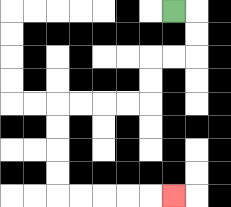{'start': '[7, 0]', 'end': '[7, 8]', 'path_directions': 'R,D,D,L,L,D,D,L,L,L,L,D,D,D,D,R,R,R,R,R', 'path_coordinates': '[[7, 0], [8, 0], [8, 1], [8, 2], [7, 2], [6, 2], [6, 3], [6, 4], [5, 4], [4, 4], [3, 4], [2, 4], [2, 5], [2, 6], [2, 7], [2, 8], [3, 8], [4, 8], [5, 8], [6, 8], [7, 8]]'}